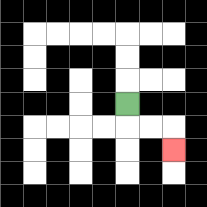{'start': '[5, 4]', 'end': '[7, 6]', 'path_directions': 'D,R,R,D', 'path_coordinates': '[[5, 4], [5, 5], [6, 5], [7, 5], [7, 6]]'}